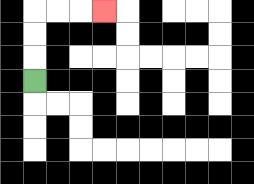{'start': '[1, 3]', 'end': '[4, 0]', 'path_directions': 'U,U,U,R,R,R', 'path_coordinates': '[[1, 3], [1, 2], [1, 1], [1, 0], [2, 0], [3, 0], [4, 0]]'}